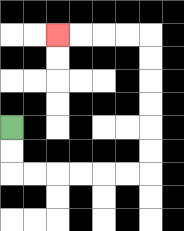{'start': '[0, 5]', 'end': '[2, 1]', 'path_directions': 'D,D,R,R,R,R,R,R,U,U,U,U,U,U,L,L,L,L', 'path_coordinates': '[[0, 5], [0, 6], [0, 7], [1, 7], [2, 7], [3, 7], [4, 7], [5, 7], [6, 7], [6, 6], [6, 5], [6, 4], [6, 3], [6, 2], [6, 1], [5, 1], [4, 1], [3, 1], [2, 1]]'}